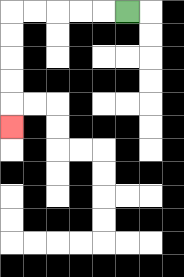{'start': '[5, 0]', 'end': '[0, 5]', 'path_directions': 'L,L,L,L,L,D,D,D,D,D', 'path_coordinates': '[[5, 0], [4, 0], [3, 0], [2, 0], [1, 0], [0, 0], [0, 1], [0, 2], [0, 3], [0, 4], [0, 5]]'}